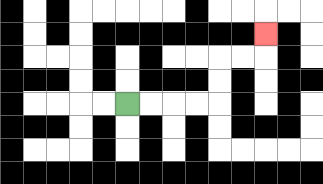{'start': '[5, 4]', 'end': '[11, 1]', 'path_directions': 'R,R,R,R,U,U,R,R,U', 'path_coordinates': '[[5, 4], [6, 4], [7, 4], [8, 4], [9, 4], [9, 3], [9, 2], [10, 2], [11, 2], [11, 1]]'}